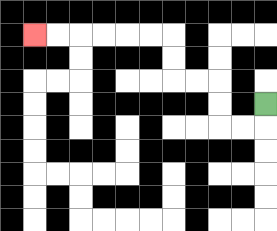{'start': '[11, 4]', 'end': '[1, 1]', 'path_directions': 'D,L,L,U,U,L,L,U,U,L,L,L,L,L,L', 'path_coordinates': '[[11, 4], [11, 5], [10, 5], [9, 5], [9, 4], [9, 3], [8, 3], [7, 3], [7, 2], [7, 1], [6, 1], [5, 1], [4, 1], [3, 1], [2, 1], [1, 1]]'}